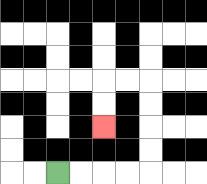{'start': '[2, 7]', 'end': '[4, 5]', 'path_directions': 'R,R,R,R,U,U,U,U,L,L,D,D', 'path_coordinates': '[[2, 7], [3, 7], [4, 7], [5, 7], [6, 7], [6, 6], [6, 5], [6, 4], [6, 3], [5, 3], [4, 3], [4, 4], [4, 5]]'}